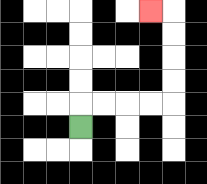{'start': '[3, 5]', 'end': '[6, 0]', 'path_directions': 'U,R,R,R,R,U,U,U,U,L', 'path_coordinates': '[[3, 5], [3, 4], [4, 4], [5, 4], [6, 4], [7, 4], [7, 3], [7, 2], [7, 1], [7, 0], [6, 0]]'}